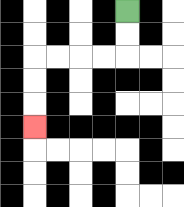{'start': '[5, 0]', 'end': '[1, 5]', 'path_directions': 'D,D,L,L,L,L,D,D,D', 'path_coordinates': '[[5, 0], [5, 1], [5, 2], [4, 2], [3, 2], [2, 2], [1, 2], [1, 3], [1, 4], [1, 5]]'}